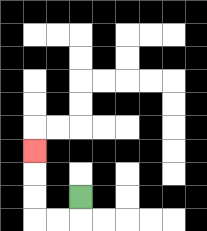{'start': '[3, 8]', 'end': '[1, 6]', 'path_directions': 'D,L,L,U,U,U', 'path_coordinates': '[[3, 8], [3, 9], [2, 9], [1, 9], [1, 8], [1, 7], [1, 6]]'}